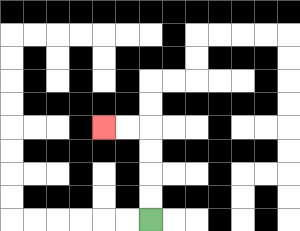{'start': '[6, 9]', 'end': '[4, 5]', 'path_directions': 'U,U,U,U,L,L', 'path_coordinates': '[[6, 9], [6, 8], [6, 7], [6, 6], [6, 5], [5, 5], [4, 5]]'}